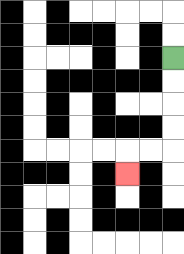{'start': '[7, 2]', 'end': '[5, 7]', 'path_directions': 'D,D,D,D,L,L,D', 'path_coordinates': '[[7, 2], [7, 3], [7, 4], [7, 5], [7, 6], [6, 6], [5, 6], [5, 7]]'}